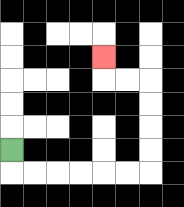{'start': '[0, 6]', 'end': '[4, 2]', 'path_directions': 'D,R,R,R,R,R,R,U,U,U,U,L,L,U', 'path_coordinates': '[[0, 6], [0, 7], [1, 7], [2, 7], [3, 7], [4, 7], [5, 7], [6, 7], [6, 6], [6, 5], [6, 4], [6, 3], [5, 3], [4, 3], [4, 2]]'}